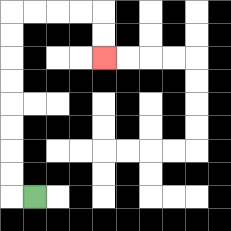{'start': '[1, 8]', 'end': '[4, 2]', 'path_directions': 'L,U,U,U,U,U,U,U,U,R,R,R,R,D,D', 'path_coordinates': '[[1, 8], [0, 8], [0, 7], [0, 6], [0, 5], [0, 4], [0, 3], [0, 2], [0, 1], [0, 0], [1, 0], [2, 0], [3, 0], [4, 0], [4, 1], [4, 2]]'}